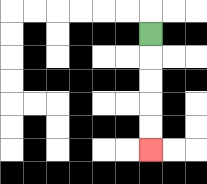{'start': '[6, 1]', 'end': '[6, 6]', 'path_directions': 'D,D,D,D,D', 'path_coordinates': '[[6, 1], [6, 2], [6, 3], [6, 4], [6, 5], [6, 6]]'}